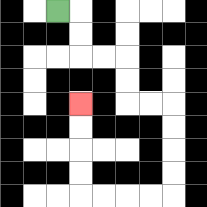{'start': '[2, 0]', 'end': '[3, 4]', 'path_directions': 'R,D,D,R,R,D,D,R,R,D,D,D,D,L,L,L,L,U,U,U,U', 'path_coordinates': '[[2, 0], [3, 0], [3, 1], [3, 2], [4, 2], [5, 2], [5, 3], [5, 4], [6, 4], [7, 4], [7, 5], [7, 6], [7, 7], [7, 8], [6, 8], [5, 8], [4, 8], [3, 8], [3, 7], [3, 6], [3, 5], [3, 4]]'}